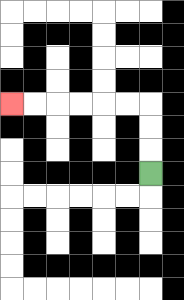{'start': '[6, 7]', 'end': '[0, 4]', 'path_directions': 'U,U,U,L,L,L,L,L,L', 'path_coordinates': '[[6, 7], [6, 6], [6, 5], [6, 4], [5, 4], [4, 4], [3, 4], [2, 4], [1, 4], [0, 4]]'}